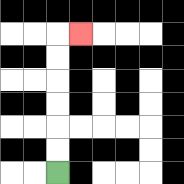{'start': '[2, 7]', 'end': '[3, 1]', 'path_directions': 'U,U,U,U,U,U,R', 'path_coordinates': '[[2, 7], [2, 6], [2, 5], [2, 4], [2, 3], [2, 2], [2, 1], [3, 1]]'}